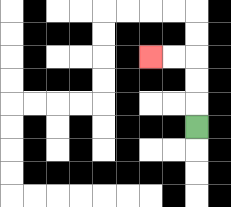{'start': '[8, 5]', 'end': '[6, 2]', 'path_directions': 'U,U,U,L,L', 'path_coordinates': '[[8, 5], [8, 4], [8, 3], [8, 2], [7, 2], [6, 2]]'}